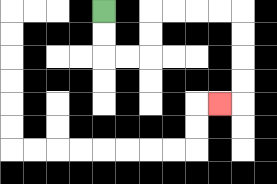{'start': '[4, 0]', 'end': '[9, 4]', 'path_directions': 'D,D,R,R,U,U,R,R,R,R,D,D,D,D,L', 'path_coordinates': '[[4, 0], [4, 1], [4, 2], [5, 2], [6, 2], [6, 1], [6, 0], [7, 0], [8, 0], [9, 0], [10, 0], [10, 1], [10, 2], [10, 3], [10, 4], [9, 4]]'}